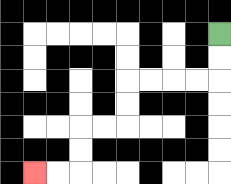{'start': '[9, 1]', 'end': '[1, 7]', 'path_directions': 'D,D,L,L,L,L,D,D,L,L,D,D,L,L', 'path_coordinates': '[[9, 1], [9, 2], [9, 3], [8, 3], [7, 3], [6, 3], [5, 3], [5, 4], [5, 5], [4, 5], [3, 5], [3, 6], [3, 7], [2, 7], [1, 7]]'}